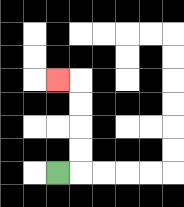{'start': '[2, 7]', 'end': '[2, 3]', 'path_directions': 'R,U,U,U,U,L', 'path_coordinates': '[[2, 7], [3, 7], [3, 6], [3, 5], [3, 4], [3, 3], [2, 3]]'}